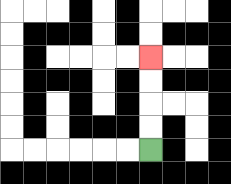{'start': '[6, 6]', 'end': '[6, 2]', 'path_directions': 'U,U,U,U', 'path_coordinates': '[[6, 6], [6, 5], [6, 4], [6, 3], [6, 2]]'}